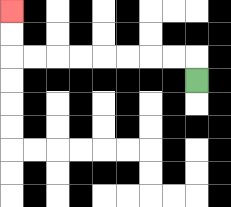{'start': '[8, 3]', 'end': '[0, 0]', 'path_directions': 'U,L,L,L,L,L,L,L,L,U,U', 'path_coordinates': '[[8, 3], [8, 2], [7, 2], [6, 2], [5, 2], [4, 2], [3, 2], [2, 2], [1, 2], [0, 2], [0, 1], [0, 0]]'}